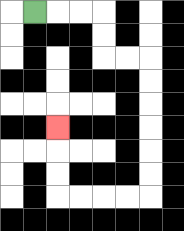{'start': '[1, 0]', 'end': '[2, 5]', 'path_directions': 'R,R,R,D,D,R,R,D,D,D,D,D,D,L,L,L,L,U,U,U', 'path_coordinates': '[[1, 0], [2, 0], [3, 0], [4, 0], [4, 1], [4, 2], [5, 2], [6, 2], [6, 3], [6, 4], [6, 5], [6, 6], [6, 7], [6, 8], [5, 8], [4, 8], [3, 8], [2, 8], [2, 7], [2, 6], [2, 5]]'}